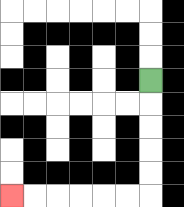{'start': '[6, 3]', 'end': '[0, 8]', 'path_directions': 'D,D,D,D,D,L,L,L,L,L,L', 'path_coordinates': '[[6, 3], [6, 4], [6, 5], [6, 6], [6, 7], [6, 8], [5, 8], [4, 8], [3, 8], [2, 8], [1, 8], [0, 8]]'}